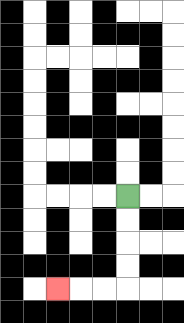{'start': '[5, 8]', 'end': '[2, 12]', 'path_directions': 'D,D,D,D,L,L,L', 'path_coordinates': '[[5, 8], [5, 9], [5, 10], [5, 11], [5, 12], [4, 12], [3, 12], [2, 12]]'}